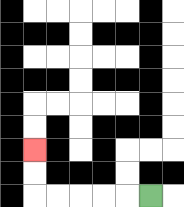{'start': '[6, 8]', 'end': '[1, 6]', 'path_directions': 'L,L,L,L,L,U,U', 'path_coordinates': '[[6, 8], [5, 8], [4, 8], [3, 8], [2, 8], [1, 8], [1, 7], [1, 6]]'}